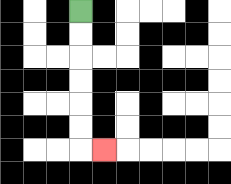{'start': '[3, 0]', 'end': '[4, 6]', 'path_directions': 'D,D,D,D,D,D,R', 'path_coordinates': '[[3, 0], [3, 1], [3, 2], [3, 3], [3, 4], [3, 5], [3, 6], [4, 6]]'}